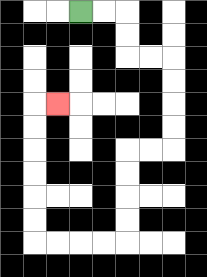{'start': '[3, 0]', 'end': '[2, 4]', 'path_directions': 'R,R,D,D,R,R,D,D,D,D,L,L,D,D,D,D,L,L,L,L,U,U,U,U,U,U,R', 'path_coordinates': '[[3, 0], [4, 0], [5, 0], [5, 1], [5, 2], [6, 2], [7, 2], [7, 3], [7, 4], [7, 5], [7, 6], [6, 6], [5, 6], [5, 7], [5, 8], [5, 9], [5, 10], [4, 10], [3, 10], [2, 10], [1, 10], [1, 9], [1, 8], [1, 7], [1, 6], [1, 5], [1, 4], [2, 4]]'}